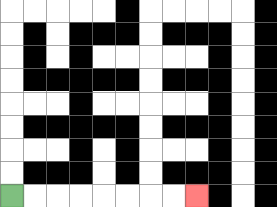{'start': '[0, 8]', 'end': '[8, 8]', 'path_directions': 'R,R,R,R,R,R,R,R', 'path_coordinates': '[[0, 8], [1, 8], [2, 8], [3, 8], [4, 8], [5, 8], [6, 8], [7, 8], [8, 8]]'}